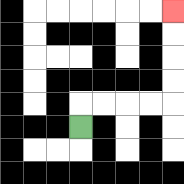{'start': '[3, 5]', 'end': '[7, 0]', 'path_directions': 'U,R,R,R,R,U,U,U,U', 'path_coordinates': '[[3, 5], [3, 4], [4, 4], [5, 4], [6, 4], [7, 4], [7, 3], [7, 2], [7, 1], [7, 0]]'}